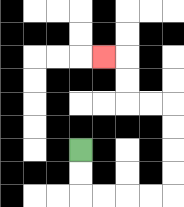{'start': '[3, 6]', 'end': '[4, 2]', 'path_directions': 'D,D,R,R,R,R,U,U,U,U,L,L,U,U,L', 'path_coordinates': '[[3, 6], [3, 7], [3, 8], [4, 8], [5, 8], [6, 8], [7, 8], [7, 7], [7, 6], [7, 5], [7, 4], [6, 4], [5, 4], [5, 3], [5, 2], [4, 2]]'}